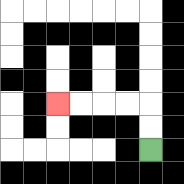{'start': '[6, 6]', 'end': '[2, 4]', 'path_directions': 'U,U,L,L,L,L', 'path_coordinates': '[[6, 6], [6, 5], [6, 4], [5, 4], [4, 4], [3, 4], [2, 4]]'}